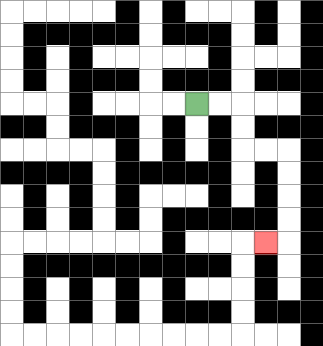{'start': '[8, 4]', 'end': '[11, 10]', 'path_directions': 'R,R,D,D,R,R,D,D,D,D,L', 'path_coordinates': '[[8, 4], [9, 4], [10, 4], [10, 5], [10, 6], [11, 6], [12, 6], [12, 7], [12, 8], [12, 9], [12, 10], [11, 10]]'}